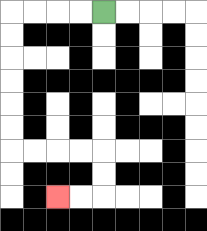{'start': '[4, 0]', 'end': '[2, 8]', 'path_directions': 'L,L,L,L,D,D,D,D,D,D,R,R,R,R,D,D,L,L', 'path_coordinates': '[[4, 0], [3, 0], [2, 0], [1, 0], [0, 0], [0, 1], [0, 2], [0, 3], [0, 4], [0, 5], [0, 6], [1, 6], [2, 6], [3, 6], [4, 6], [4, 7], [4, 8], [3, 8], [2, 8]]'}